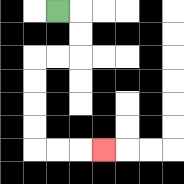{'start': '[2, 0]', 'end': '[4, 6]', 'path_directions': 'R,D,D,L,L,D,D,D,D,R,R,R', 'path_coordinates': '[[2, 0], [3, 0], [3, 1], [3, 2], [2, 2], [1, 2], [1, 3], [1, 4], [1, 5], [1, 6], [2, 6], [3, 6], [4, 6]]'}